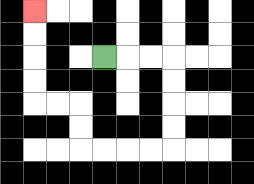{'start': '[4, 2]', 'end': '[1, 0]', 'path_directions': 'R,R,R,D,D,D,D,L,L,L,L,U,U,L,L,U,U,U,U', 'path_coordinates': '[[4, 2], [5, 2], [6, 2], [7, 2], [7, 3], [7, 4], [7, 5], [7, 6], [6, 6], [5, 6], [4, 6], [3, 6], [3, 5], [3, 4], [2, 4], [1, 4], [1, 3], [1, 2], [1, 1], [1, 0]]'}